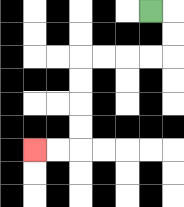{'start': '[6, 0]', 'end': '[1, 6]', 'path_directions': 'R,D,D,L,L,L,L,D,D,D,D,L,L', 'path_coordinates': '[[6, 0], [7, 0], [7, 1], [7, 2], [6, 2], [5, 2], [4, 2], [3, 2], [3, 3], [3, 4], [3, 5], [3, 6], [2, 6], [1, 6]]'}